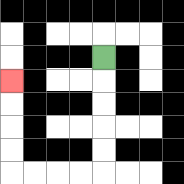{'start': '[4, 2]', 'end': '[0, 3]', 'path_directions': 'D,D,D,D,D,L,L,L,L,U,U,U,U', 'path_coordinates': '[[4, 2], [4, 3], [4, 4], [4, 5], [4, 6], [4, 7], [3, 7], [2, 7], [1, 7], [0, 7], [0, 6], [0, 5], [0, 4], [0, 3]]'}